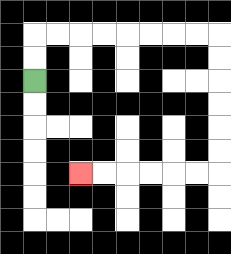{'start': '[1, 3]', 'end': '[3, 7]', 'path_directions': 'U,U,R,R,R,R,R,R,R,R,D,D,D,D,D,D,L,L,L,L,L,L', 'path_coordinates': '[[1, 3], [1, 2], [1, 1], [2, 1], [3, 1], [4, 1], [5, 1], [6, 1], [7, 1], [8, 1], [9, 1], [9, 2], [9, 3], [9, 4], [9, 5], [9, 6], [9, 7], [8, 7], [7, 7], [6, 7], [5, 7], [4, 7], [3, 7]]'}